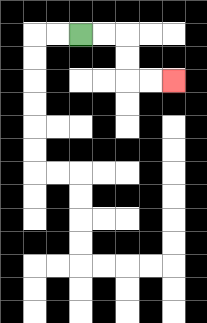{'start': '[3, 1]', 'end': '[7, 3]', 'path_directions': 'R,R,D,D,R,R', 'path_coordinates': '[[3, 1], [4, 1], [5, 1], [5, 2], [5, 3], [6, 3], [7, 3]]'}